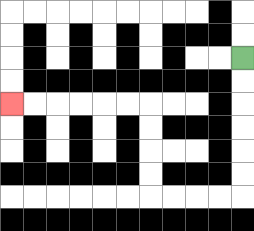{'start': '[10, 2]', 'end': '[0, 4]', 'path_directions': 'D,D,D,D,D,D,L,L,L,L,U,U,U,U,L,L,L,L,L,L', 'path_coordinates': '[[10, 2], [10, 3], [10, 4], [10, 5], [10, 6], [10, 7], [10, 8], [9, 8], [8, 8], [7, 8], [6, 8], [6, 7], [6, 6], [6, 5], [6, 4], [5, 4], [4, 4], [3, 4], [2, 4], [1, 4], [0, 4]]'}